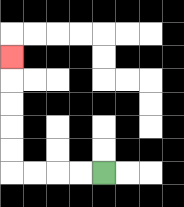{'start': '[4, 7]', 'end': '[0, 2]', 'path_directions': 'L,L,L,L,U,U,U,U,U', 'path_coordinates': '[[4, 7], [3, 7], [2, 7], [1, 7], [0, 7], [0, 6], [0, 5], [0, 4], [0, 3], [0, 2]]'}